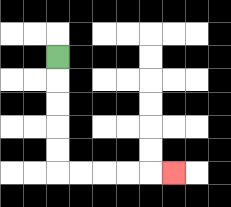{'start': '[2, 2]', 'end': '[7, 7]', 'path_directions': 'D,D,D,D,D,R,R,R,R,R', 'path_coordinates': '[[2, 2], [2, 3], [2, 4], [2, 5], [2, 6], [2, 7], [3, 7], [4, 7], [5, 7], [6, 7], [7, 7]]'}